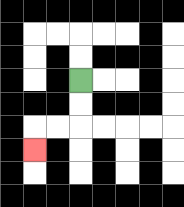{'start': '[3, 3]', 'end': '[1, 6]', 'path_directions': 'D,D,L,L,D', 'path_coordinates': '[[3, 3], [3, 4], [3, 5], [2, 5], [1, 5], [1, 6]]'}